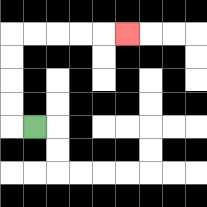{'start': '[1, 5]', 'end': '[5, 1]', 'path_directions': 'L,U,U,U,U,R,R,R,R,R', 'path_coordinates': '[[1, 5], [0, 5], [0, 4], [0, 3], [0, 2], [0, 1], [1, 1], [2, 1], [3, 1], [4, 1], [5, 1]]'}